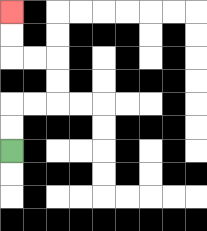{'start': '[0, 6]', 'end': '[0, 0]', 'path_directions': 'U,U,R,R,U,U,L,L,U,U', 'path_coordinates': '[[0, 6], [0, 5], [0, 4], [1, 4], [2, 4], [2, 3], [2, 2], [1, 2], [0, 2], [0, 1], [0, 0]]'}